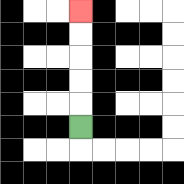{'start': '[3, 5]', 'end': '[3, 0]', 'path_directions': 'U,U,U,U,U', 'path_coordinates': '[[3, 5], [3, 4], [3, 3], [3, 2], [3, 1], [3, 0]]'}